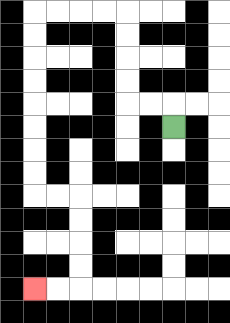{'start': '[7, 5]', 'end': '[1, 12]', 'path_directions': 'U,L,L,U,U,U,U,L,L,L,L,D,D,D,D,D,D,D,D,R,R,D,D,D,D,L,L', 'path_coordinates': '[[7, 5], [7, 4], [6, 4], [5, 4], [5, 3], [5, 2], [5, 1], [5, 0], [4, 0], [3, 0], [2, 0], [1, 0], [1, 1], [1, 2], [1, 3], [1, 4], [1, 5], [1, 6], [1, 7], [1, 8], [2, 8], [3, 8], [3, 9], [3, 10], [3, 11], [3, 12], [2, 12], [1, 12]]'}